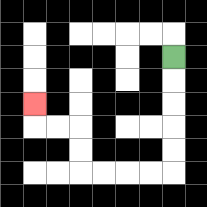{'start': '[7, 2]', 'end': '[1, 4]', 'path_directions': 'D,D,D,D,D,L,L,L,L,U,U,L,L,U', 'path_coordinates': '[[7, 2], [7, 3], [7, 4], [7, 5], [7, 6], [7, 7], [6, 7], [5, 7], [4, 7], [3, 7], [3, 6], [3, 5], [2, 5], [1, 5], [1, 4]]'}